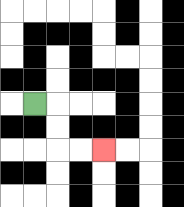{'start': '[1, 4]', 'end': '[4, 6]', 'path_directions': 'R,D,D,R,R', 'path_coordinates': '[[1, 4], [2, 4], [2, 5], [2, 6], [3, 6], [4, 6]]'}